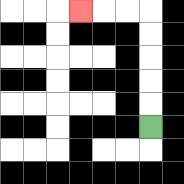{'start': '[6, 5]', 'end': '[3, 0]', 'path_directions': 'U,U,U,U,U,L,L,L', 'path_coordinates': '[[6, 5], [6, 4], [6, 3], [6, 2], [6, 1], [6, 0], [5, 0], [4, 0], [3, 0]]'}